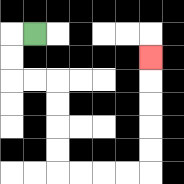{'start': '[1, 1]', 'end': '[6, 2]', 'path_directions': 'L,D,D,R,R,D,D,D,D,R,R,R,R,U,U,U,U,U', 'path_coordinates': '[[1, 1], [0, 1], [0, 2], [0, 3], [1, 3], [2, 3], [2, 4], [2, 5], [2, 6], [2, 7], [3, 7], [4, 7], [5, 7], [6, 7], [6, 6], [6, 5], [6, 4], [6, 3], [6, 2]]'}